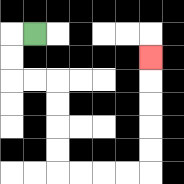{'start': '[1, 1]', 'end': '[6, 2]', 'path_directions': 'L,D,D,R,R,D,D,D,D,R,R,R,R,U,U,U,U,U', 'path_coordinates': '[[1, 1], [0, 1], [0, 2], [0, 3], [1, 3], [2, 3], [2, 4], [2, 5], [2, 6], [2, 7], [3, 7], [4, 7], [5, 7], [6, 7], [6, 6], [6, 5], [6, 4], [6, 3], [6, 2]]'}